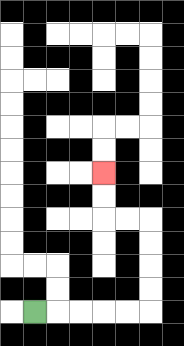{'start': '[1, 13]', 'end': '[4, 7]', 'path_directions': 'R,R,R,R,R,U,U,U,U,L,L,U,U', 'path_coordinates': '[[1, 13], [2, 13], [3, 13], [4, 13], [5, 13], [6, 13], [6, 12], [6, 11], [6, 10], [6, 9], [5, 9], [4, 9], [4, 8], [4, 7]]'}